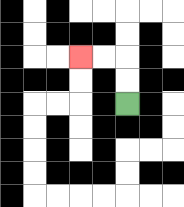{'start': '[5, 4]', 'end': '[3, 2]', 'path_directions': 'U,U,L,L', 'path_coordinates': '[[5, 4], [5, 3], [5, 2], [4, 2], [3, 2]]'}